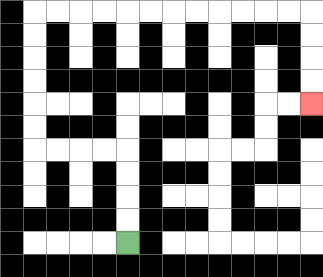{'start': '[5, 10]', 'end': '[13, 4]', 'path_directions': 'U,U,U,U,L,L,L,L,U,U,U,U,U,U,R,R,R,R,R,R,R,R,R,R,R,R,D,D,D,D', 'path_coordinates': '[[5, 10], [5, 9], [5, 8], [5, 7], [5, 6], [4, 6], [3, 6], [2, 6], [1, 6], [1, 5], [1, 4], [1, 3], [1, 2], [1, 1], [1, 0], [2, 0], [3, 0], [4, 0], [5, 0], [6, 0], [7, 0], [8, 0], [9, 0], [10, 0], [11, 0], [12, 0], [13, 0], [13, 1], [13, 2], [13, 3], [13, 4]]'}